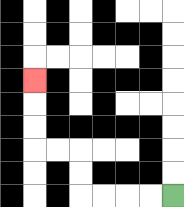{'start': '[7, 8]', 'end': '[1, 3]', 'path_directions': 'L,L,L,L,U,U,L,L,U,U,U', 'path_coordinates': '[[7, 8], [6, 8], [5, 8], [4, 8], [3, 8], [3, 7], [3, 6], [2, 6], [1, 6], [1, 5], [1, 4], [1, 3]]'}